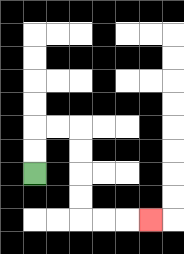{'start': '[1, 7]', 'end': '[6, 9]', 'path_directions': 'U,U,R,R,D,D,D,D,R,R,R', 'path_coordinates': '[[1, 7], [1, 6], [1, 5], [2, 5], [3, 5], [3, 6], [3, 7], [3, 8], [3, 9], [4, 9], [5, 9], [6, 9]]'}